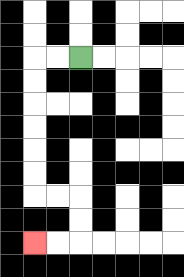{'start': '[3, 2]', 'end': '[1, 10]', 'path_directions': 'L,L,D,D,D,D,D,D,R,R,D,D,L,L', 'path_coordinates': '[[3, 2], [2, 2], [1, 2], [1, 3], [1, 4], [1, 5], [1, 6], [1, 7], [1, 8], [2, 8], [3, 8], [3, 9], [3, 10], [2, 10], [1, 10]]'}